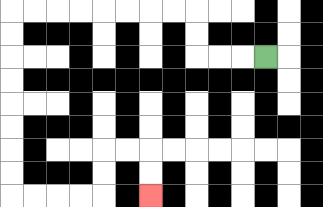{'start': '[11, 2]', 'end': '[6, 8]', 'path_directions': 'L,L,L,U,U,L,L,L,L,L,L,L,L,D,D,D,D,D,D,D,D,R,R,R,R,U,U,R,R,D,D', 'path_coordinates': '[[11, 2], [10, 2], [9, 2], [8, 2], [8, 1], [8, 0], [7, 0], [6, 0], [5, 0], [4, 0], [3, 0], [2, 0], [1, 0], [0, 0], [0, 1], [0, 2], [0, 3], [0, 4], [0, 5], [0, 6], [0, 7], [0, 8], [1, 8], [2, 8], [3, 8], [4, 8], [4, 7], [4, 6], [5, 6], [6, 6], [6, 7], [6, 8]]'}